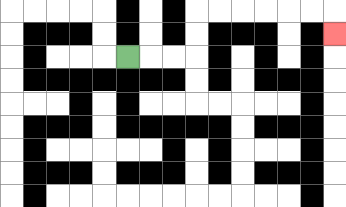{'start': '[5, 2]', 'end': '[14, 1]', 'path_directions': 'R,R,R,U,U,R,R,R,R,R,R,D', 'path_coordinates': '[[5, 2], [6, 2], [7, 2], [8, 2], [8, 1], [8, 0], [9, 0], [10, 0], [11, 0], [12, 0], [13, 0], [14, 0], [14, 1]]'}